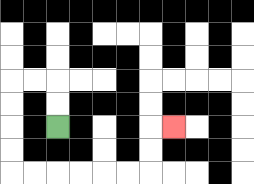{'start': '[2, 5]', 'end': '[7, 5]', 'path_directions': 'U,U,L,L,D,D,D,D,R,R,R,R,R,R,U,U,R', 'path_coordinates': '[[2, 5], [2, 4], [2, 3], [1, 3], [0, 3], [0, 4], [0, 5], [0, 6], [0, 7], [1, 7], [2, 7], [3, 7], [4, 7], [5, 7], [6, 7], [6, 6], [6, 5], [7, 5]]'}